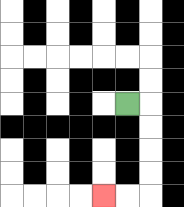{'start': '[5, 4]', 'end': '[4, 8]', 'path_directions': 'R,D,D,D,D,L,L', 'path_coordinates': '[[5, 4], [6, 4], [6, 5], [6, 6], [6, 7], [6, 8], [5, 8], [4, 8]]'}